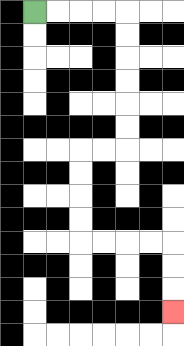{'start': '[1, 0]', 'end': '[7, 13]', 'path_directions': 'R,R,R,R,D,D,D,D,D,D,L,L,D,D,D,D,R,R,R,R,D,D,D', 'path_coordinates': '[[1, 0], [2, 0], [3, 0], [4, 0], [5, 0], [5, 1], [5, 2], [5, 3], [5, 4], [5, 5], [5, 6], [4, 6], [3, 6], [3, 7], [3, 8], [3, 9], [3, 10], [4, 10], [5, 10], [6, 10], [7, 10], [7, 11], [7, 12], [7, 13]]'}